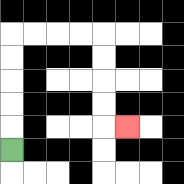{'start': '[0, 6]', 'end': '[5, 5]', 'path_directions': 'U,U,U,U,U,R,R,R,R,D,D,D,D,R', 'path_coordinates': '[[0, 6], [0, 5], [0, 4], [0, 3], [0, 2], [0, 1], [1, 1], [2, 1], [3, 1], [4, 1], [4, 2], [4, 3], [4, 4], [4, 5], [5, 5]]'}